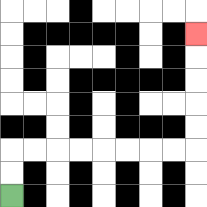{'start': '[0, 8]', 'end': '[8, 1]', 'path_directions': 'U,U,R,R,R,R,R,R,R,R,U,U,U,U,U', 'path_coordinates': '[[0, 8], [0, 7], [0, 6], [1, 6], [2, 6], [3, 6], [4, 6], [5, 6], [6, 6], [7, 6], [8, 6], [8, 5], [8, 4], [8, 3], [8, 2], [8, 1]]'}